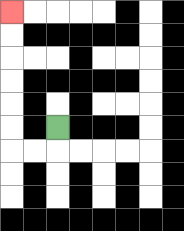{'start': '[2, 5]', 'end': '[0, 0]', 'path_directions': 'D,L,L,U,U,U,U,U,U', 'path_coordinates': '[[2, 5], [2, 6], [1, 6], [0, 6], [0, 5], [0, 4], [0, 3], [0, 2], [0, 1], [0, 0]]'}